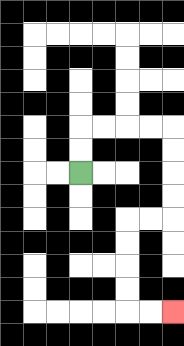{'start': '[3, 7]', 'end': '[7, 13]', 'path_directions': 'U,U,R,R,R,R,D,D,D,D,L,L,D,D,D,D,R,R', 'path_coordinates': '[[3, 7], [3, 6], [3, 5], [4, 5], [5, 5], [6, 5], [7, 5], [7, 6], [7, 7], [7, 8], [7, 9], [6, 9], [5, 9], [5, 10], [5, 11], [5, 12], [5, 13], [6, 13], [7, 13]]'}